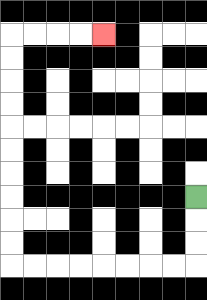{'start': '[8, 8]', 'end': '[4, 1]', 'path_directions': 'D,D,D,L,L,L,L,L,L,L,L,U,U,U,U,U,U,U,U,U,U,R,R,R,R', 'path_coordinates': '[[8, 8], [8, 9], [8, 10], [8, 11], [7, 11], [6, 11], [5, 11], [4, 11], [3, 11], [2, 11], [1, 11], [0, 11], [0, 10], [0, 9], [0, 8], [0, 7], [0, 6], [0, 5], [0, 4], [0, 3], [0, 2], [0, 1], [1, 1], [2, 1], [3, 1], [4, 1]]'}